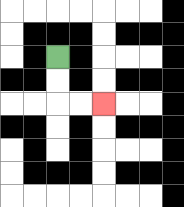{'start': '[2, 2]', 'end': '[4, 4]', 'path_directions': 'D,D,R,R', 'path_coordinates': '[[2, 2], [2, 3], [2, 4], [3, 4], [4, 4]]'}